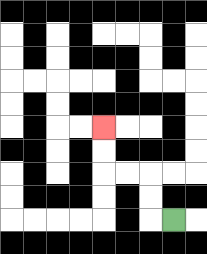{'start': '[7, 9]', 'end': '[4, 5]', 'path_directions': 'L,U,U,L,L,U,U', 'path_coordinates': '[[7, 9], [6, 9], [6, 8], [6, 7], [5, 7], [4, 7], [4, 6], [4, 5]]'}